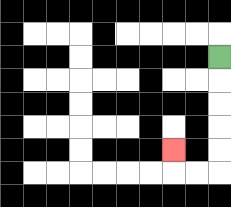{'start': '[9, 2]', 'end': '[7, 6]', 'path_directions': 'D,D,D,D,D,L,L,U', 'path_coordinates': '[[9, 2], [9, 3], [9, 4], [9, 5], [9, 6], [9, 7], [8, 7], [7, 7], [7, 6]]'}